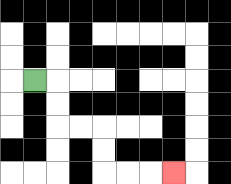{'start': '[1, 3]', 'end': '[7, 7]', 'path_directions': 'R,D,D,R,R,D,D,R,R,R', 'path_coordinates': '[[1, 3], [2, 3], [2, 4], [2, 5], [3, 5], [4, 5], [4, 6], [4, 7], [5, 7], [6, 7], [7, 7]]'}